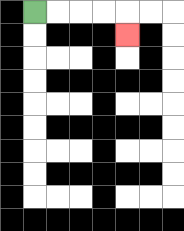{'start': '[1, 0]', 'end': '[5, 1]', 'path_directions': 'R,R,R,R,D', 'path_coordinates': '[[1, 0], [2, 0], [3, 0], [4, 0], [5, 0], [5, 1]]'}